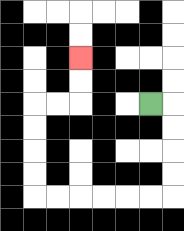{'start': '[6, 4]', 'end': '[3, 2]', 'path_directions': 'R,D,D,D,D,L,L,L,L,L,L,U,U,U,U,R,R,U,U', 'path_coordinates': '[[6, 4], [7, 4], [7, 5], [7, 6], [7, 7], [7, 8], [6, 8], [5, 8], [4, 8], [3, 8], [2, 8], [1, 8], [1, 7], [1, 6], [1, 5], [1, 4], [2, 4], [3, 4], [3, 3], [3, 2]]'}